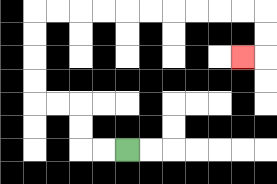{'start': '[5, 6]', 'end': '[10, 2]', 'path_directions': 'L,L,U,U,L,L,U,U,U,U,R,R,R,R,R,R,R,R,R,R,D,D,L', 'path_coordinates': '[[5, 6], [4, 6], [3, 6], [3, 5], [3, 4], [2, 4], [1, 4], [1, 3], [1, 2], [1, 1], [1, 0], [2, 0], [3, 0], [4, 0], [5, 0], [6, 0], [7, 0], [8, 0], [9, 0], [10, 0], [11, 0], [11, 1], [11, 2], [10, 2]]'}